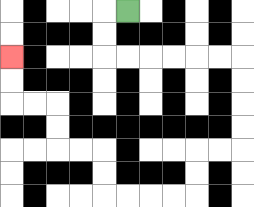{'start': '[5, 0]', 'end': '[0, 2]', 'path_directions': 'L,D,D,R,R,R,R,R,R,D,D,D,D,L,L,D,D,L,L,L,L,U,U,L,L,U,U,L,L,U,U', 'path_coordinates': '[[5, 0], [4, 0], [4, 1], [4, 2], [5, 2], [6, 2], [7, 2], [8, 2], [9, 2], [10, 2], [10, 3], [10, 4], [10, 5], [10, 6], [9, 6], [8, 6], [8, 7], [8, 8], [7, 8], [6, 8], [5, 8], [4, 8], [4, 7], [4, 6], [3, 6], [2, 6], [2, 5], [2, 4], [1, 4], [0, 4], [0, 3], [0, 2]]'}